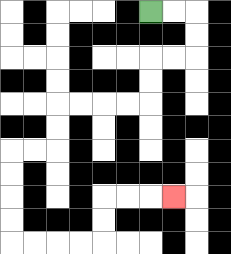{'start': '[6, 0]', 'end': '[7, 8]', 'path_directions': 'R,R,D,D,L,L,D,D,L,L,L,L,D,D,L,L,D,D,D,D,R,R,R,R,U,U,R,R,R', 'path_coordinates': '[[6, 0], [7, 0], [8, 0], [8, 1], [8, 2], [7, 2], [6, 2], [6, 3], [6, 4], [5, 4], [4, 4], [3, 4], [2, 4], [2, 5], [2, 6], [1, 6], [0, 6], [0, 7], [0, 8], [0, 9], [0, 10], [1, 10], [2, 10], [3, 10], [4, 10], [4, 9], [4, 8], [5, 8], [6, 8], [7, 8]]'}